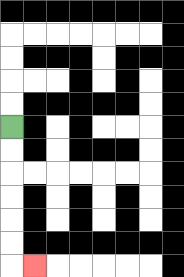{'start': '[0, 5]', 'end': '[1, 11]', 'path_directions': 'D,D,D,D,D,D,R', 'path_coordinates': '[[0, 5], [0, 6], [0, 7], [0, 8], [0, 9], [0, 10], [0, 11], [1, 11]]'}